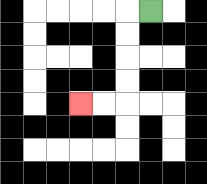{'start': '[6, 0]', 'end': '[3, 4]', 'path_directions': 'L,D,D,D,D,L,L', 'path_coordinates': '[[6, 0], [5, 0], [5, 1], [5, 2], [5, 3], [5, 4], [4, 4], [3, 4]]'}